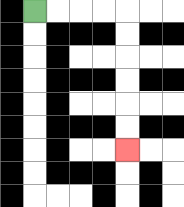{'start': '[1, 0]', 'end': '[5, 6]', 'path_directions': 'R,R,R,R,D,D,D,D,D,D', 'path_coordinates': '[[1, 0], [2, 0], [3, 0], [4, 0], [5, 0], [5, 1], [5, 2], [5, 3], [5, 4], [5, 5], [5, 6]]'}